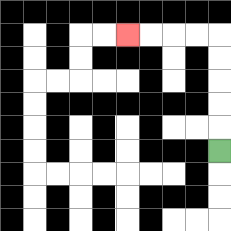{'start': '[9, 6]', 'end': '[5, 1]', 'path_directions': 'U,U,U,U,U,L,L,L,L', 'path_coordinates': '[[9, 6], [9, 5], [9, 4], [9, 3], [9, 2], [9, 1], [8, 1], [7, 1], [6, 1], [5, 1]]'}